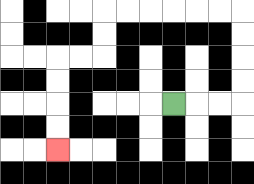{'start': '[7, 4]', 'end': '[2, 6]', 'path_directions': 'R,R,R,U,U,U,U,L,L,L,L,L,L,D,D,L,L,D,D,D,D', 'path_coordinates': '[[7, 4], [8, 4], [9, 4], [10, 4], [10, 3], [10, 2], [10, 1], [10, 0], [9, 0], [8, 0], [7, 0], [6, 0], [5, 0], [4, 0], [4, 1], [4, 2], [3, 2], [2, 2], [2, 3], [2, 4], [2, 5], [2, 6]]'}